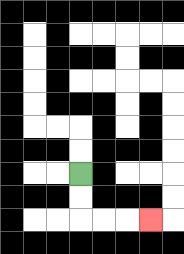{'start': '[3, 7]', 'end': '[6, 9]', 'path_directions': 'D,D,R,R,R', 'path_coordinates': '[[3, 7], [3, 8], [3, 9], [4, 9], [5, 9], [6, 9]]'}